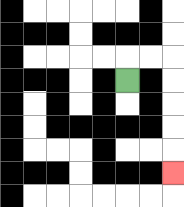{'start': '[5, 3]', 'end': '[7, 7]', 'path_directions': 'U,R,R,D,D,D,D,D', 'path_coordinates': '[[5, 3], [5, 2], [6, 2], [7, 2], [7, 3], [7, 4], [7, 5], [7, 6], [7, 7]]'}